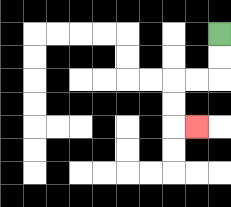{'start': '[9, 1]', 'end': '[8, 5]', 'path_directions': 'D,D,L,L,D,D,R', 'path_coordinates': '[[9, 1], [9, 2], [9, 3], [8, 3], [7, 3], [7, 4], [7, 5], [8, 5]]'}